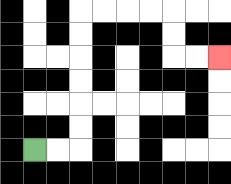{'start': '[1, 6]', 'end': '[9, 2]', 'path_directions': 'R,R,U,U,U,U,U,U,R,R,R,R,D,D,R,R', 'path_coordinates': '[[1, 6], [2, 6], [3, 6], [3, 5], [3, 4], [3, 3], [3, 2], [3, 1], [3, 0], [4, 0], [5, 0], [6, 0], [7, 0], [7, 1], [7, 2], [8, 2], [9, 2]]'}